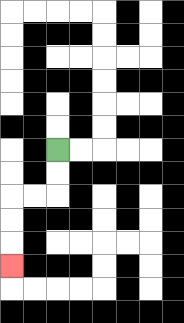{'start': '[2, 6]', 'end': '[0, 11]', 'path_directions': 'D,D,L,L,D,D,D', 'path_coordinates': '[[2, 6], [2, 7], [2, 8], [1, 8], [0, 8], [0, 9], [0, 10], [0, 11]]'}